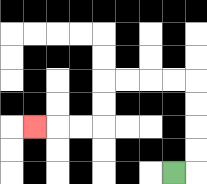{'start': '[7, 7]', 'end': '[1, 5]', 'path_directions': 'R,U,U,U,U,L,L,L,L,D,D,L,L,L', 'path_coordinates': '[[7, 7], [8, 7], [8, 6], [8, 5], [8, 4], [8, 3], [7, 3], [6, 3], [5, 3], [4, 3], [4, 4], [4, 5], [3, 5], [2, 5], [1, 5]]'}